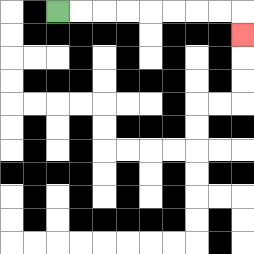{'start': '[2, 0]', 'end': '[10, 1]', 'path_directions': 'R,R,R,R,R,R,R,R,D', 'path_coordinates': '[[2, 0], [3, 0], [4, 0], [5, 0], [6, 0], [7, 0], [8, 0], [9, 0], [10, 0], [10, 1]]'}